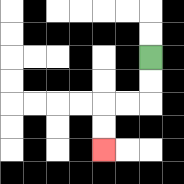{'start': '[6, 2]', 'end': '[4, 6]', 'path_directions': 'D,D,L,L,D,D', 'path_coordinates': '[[6, 2], [6, 3], [6, 4], [5, 4], [4, 4], [4, 5], [4, 6]]'}